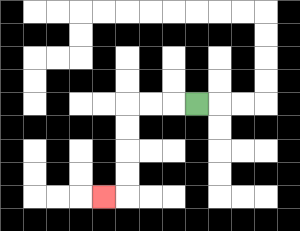{'start': '[8, 4]', 'end': '[4, 8]', 'path_directions': 'L,L,L,D,D,D,D,L', 'path_coordinates': '[[8, 4], [7, 4], [6, 4], [5, 4], [5, 5], [5, 6], [5, 7], [5, 8], [4, 8]]'}